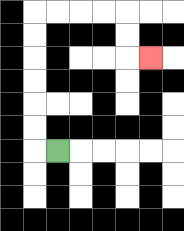{'start': '[2, 6]', 'end': '[6, 2]', 'path_directions': 'L,U,U,U,U,U,U,R,R,R,R,D,D,R', 'path_coordinates': '[[2, 6], [1, 6], [1, 5], [1, 4], [1, 3], [1, 2], [1, 1], [1, 0], [2, 0], [3, 0], [4, 0], [5, 0], [5, 1], [5, 2], [6, 2]]'}